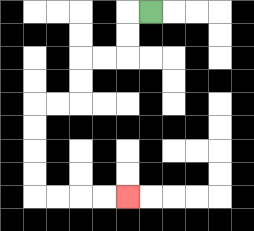{'start': '[6, 0]', 'end': '[5, 8]', 'path_directions': 'L,D,D,L,L,D,D,L,L,D,D,D,D,R,R,R,R', 'path_coordinates': '[[6, 0], [5, 0], [5, 1], [5, 2], [4, 2], [3, 2], [3, 3], [3, 4], [2, 4], [1, 4], [1, 5], [1, 6], [1, 7], [1, 8], [2, 8], [3, 8], [4, 8], [5, 8]]'}